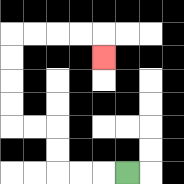{'start': '[5, 7]', 'end': '[4, 2]', 'path_directions': 'L,L,L,U,U,L,L,U,U,U,U,R,R,R,R,D', 'path_coordinates': '[[5, 7], [4, 7], [3, 7], [2, 7], [2, 6], [2, 5], [1, 5], [0, 5], [0, 4], [0, 3], [0, 2], [0, 1], [1, 1], [2, 1], [3, 1], [4, 1], [4, 2]]'}